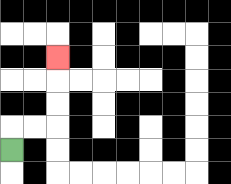{'start': '[0, 6]', 'end': '[2, 2]', 'path_directions': 'U,R,R,U,U,U', 'path_coordinates': '[[0, 6], [0, 5], [1, 5], [2, 5], [2, 4], [2, 3], [2, 2]]'}